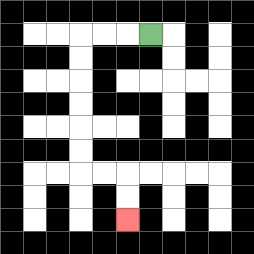{'start': '[6, 1]', 'end': '[5, 9]', 'path_directions': 'L,L,L,D,D,D,D,D,D,R,R,D,D', 'path_coordinates': '[[6, 1], [5, 1], [4, 1], [3, 1], [3, 2], [3, 3], [3, 4], [3, 5], [3, 6], [3, 7], [4, 7], [5, 7], [5, 8], [5, 9]]'}